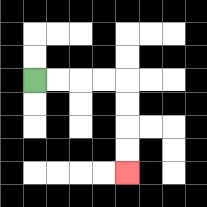{'start': '[1, 3]', 'end': '[5, 7]', 'path_directions': 'R,R,R,R,D,D,D,D', 'path_coordinates': '[[1, 3], [2, 3], [3, 3], [4, 3], [5, 3], [5, 4], [5, 5], [5, 6], [5, 7]]'}